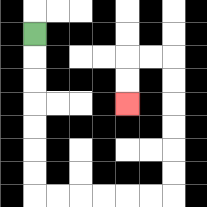{'start': '[1, 1]', 'end': '[5, 4]', 'path_directions': 'D,D,D,D,D,D,D,R,R,R,R,R,R,U,U,U,U,U,U,L,L,D,D', 'path_coordinates': '[[1, 1], [1, 2], [1, 3], [1, 4], [1, 5], [1, 6], [1, 7], [1, 8], [2, 8], [3, 8], [4, 8], [5, 8], [6, 8], [7, 8], [7, 7], [7, 6], [7, 5], [7, 4], [7, 3], [7, 2], [6, 2], [5, 2], [5, 3], [5, 4]]'}